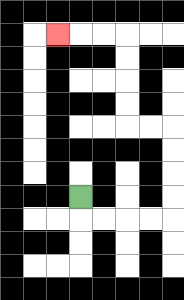{'start': '[3, 8]', 'end': '[2, 1]', 'path_directions': 'D,R,R,R,R,U,U,U,U,L,L,U,U,U,U,L,L,L', 'path_coordinates': '[[3, 8], [3, 9], [4, 9], [5, 9], [6, 9], [7, 9], [7, 8], [7, 7], [7, 6], [7, 5], [6, 5], [5, 5], [5, 4], [5, 3], [5, 2], [5, 1], [4, 1], [3, 1], [2, 1]]'}